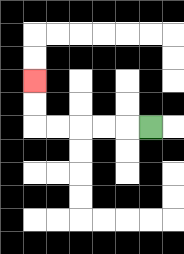{'start': '[6, 5]', 'end': '[1, 3]', 'path_directions': 'L,L,L,L,L,U,U', 'path_coordinates': '[[6, 5], [5, 5], [4, 5], [3, 5], [2, 5], [1, 5], [1, 4], [1, 3]]'}